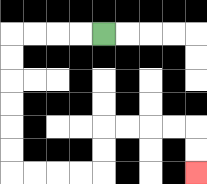{'start': '[4, 1]', 'end': '[8, 7]', 'path_directions': 'L,L,L,L,D,D,D,D,D,D,R,R,R,R,U,U,R,R,R,R,D,D', 'path_coordinates': '[[4, 1], [3, 1], [2, 1], [1, 1], [0, 1], [0, 2], [0, 3], [0, 4], [0, 5], [0, 6], [0, 7], [1, 7], [2, 7], [3, 7], [4, 7], [4, 6], [4, 5], [5, 5], [6, 5], [7, 5], [8, 5], [8, 6], [8, 7]]'}